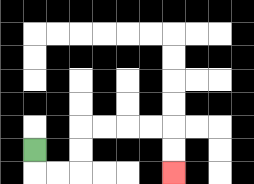{'start': '[1, 6]', 'end': '[7, 7]', 'path_directions': 'D,R,R,U,U,R,R,R,R,D,D', 'path_coordinates': '[[1, 6], [1, 7], [2, 7], [3, 7], [3, 6], [3, 5], [4, 5], [5, 5], [6, 5], [7, 5], [7, 6], [7, 7]]'}